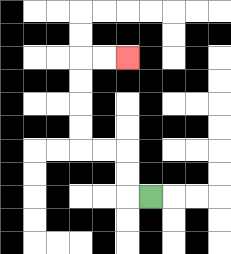{'start': '[6, 8]', 'end': '[5, 2]', 'path_directions': 'L,U,U,L,L,U,U,U,U,R,R', 'path_coordinates': '[[6, 8], [5, 8], [5, 7], [5, 6], [4, 6], [3, 6], [3, 5], [3, 4], [3, 3], [3, 2], [4, 2], [5, 2]]'}